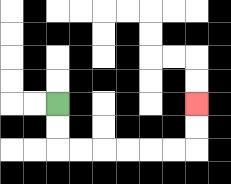{'start': '[2, 4]', 'end': '[8, 4]', 'path_directions': 'D,D,R,R,R,R,R,R,U,U', 'path_coordinates': '[[2, 4], [2, 5], [2, 6], [3, 6], [4, 6], [5, 6], [6, 6], [7, 6], [8, 6], [8, 5], [8, 4]]'}